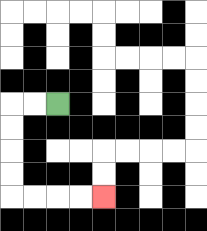{'start': '[2, 4]', 'end': '[4, 8]', 'path_directions': 'L,L,D,D,D,D,R,R,R,R', 'path_coordinates': '[[2, 4], [1, 4], [0, 4], [0, 5], [0, 6], [0, 7], [0, 8], [1, 8], [2, 8], [3, 8], [4, 8]]'}